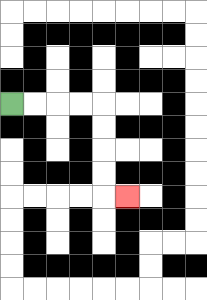{'start': '[0, 4]', 'end': '[5, 8]', 'path_directions': 'R,R,R,R,D,D,D,D,R', 'path_coordinates': '[[0, 4], [1, 4], [2, 4], [3, 4], [4, 4], [4, 5], [4, 6], [4, 7], [4, 8], [5, 8]]'}